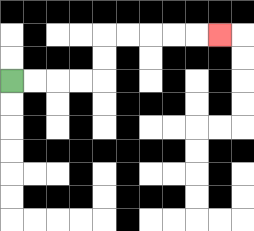{'start': '[0, 3]', 'end': '[9, 1]', 'path_directions': 'R,R,R,R,U,U,R,R,R,R,R', 'path_coordinates': '[[0, 3], [1, 3], [2, 3], [3, 3], [4, 3], [4, 2], [4, 1], [5, 1], [6, 1], [7, 1], [8, 1], [9, 1]]'}